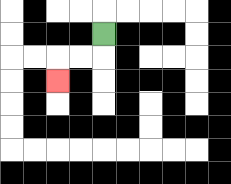{'start': '[4, 1]', 'end': '[2, 3]', 'path_directions': 'D,L,L,D', 'path_coordinates': '[[4, 1], [4, 2], [3, 2], [2, 2], [2, 3]]'}